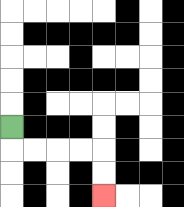{'start': '[0, 5]', 'end': '[4, 8]', 'path_directions': 'D,R,R,R,R,D,D', 'path_coordinates': '[[0, 5], [0, 6], [1, 6], [2, 6], [3, 6], [4, 6], [4, 7], [4, 8]]'}